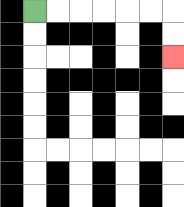{'start': '[1, 0]', 'end': '[7, 2]', 'path_directions': 'R,R,R,R,R,R,D,D', 'path_coordinates': '[[1, 0], [2, 0], [3, 0], [4, 0], [5, 0], [6, 0], [7, 0], [7, 1], [7, 2]]'}